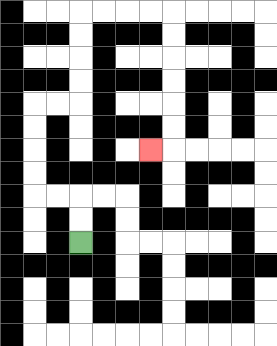{'start': '[3, 10]', 'end': '[6, 6]', 'path_directions': 'U,U,L,L,U,U,U,U,R,R,U,U,U,U,R,R,R,R,D,D,D,D,D,D,L', 'path_coordinates': '[[3, 10], [3, 9], [3, 8], [2, 8], [1, 8], [1, 7], [1, 6], [1, 5], [1, 4], [2, 4], [3, 4], [3, 3], [3, 2], [3, 1], [3, 0], [4, 0], [5, 0], [6, 0], [7, 0], [7, 1], [7, 2], [7, 3], [7, 4], [7, 5], [7, 6], [6, 6]]'}